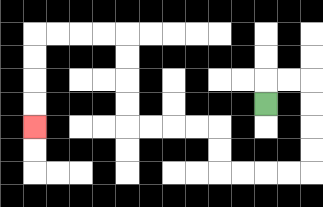{'start': '[11, 4]', 'end': '[1, 5]', 'path_directions': 'U,R,R,D,D,D,D,L,L,L,L,U,U,L,L,L,L,U,U,U,U,L,L,L,L,D,D,D,D', 'path_coordinates': '[[11, 4], [11, 3], [12, 3], [13, 3], [13, 4], [13, 5], [13, 6], [13, 7], [12, 7], [11, 7], [10, 7], [9, 7], [9, 6], [9, 5], [8, 5], [7, 5], [6, 5], [5, 5], [5, 4], [5, 3], [5, 2], [5, 1], [4, 1], [3, 1], [2, 1], [1, 1], [1, 2], [1, 3], [1, 4], [1, 5]]'}